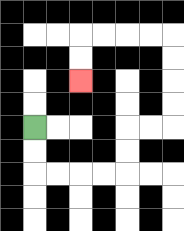{'start': '[1, 5]', 'end': '[3, 3]', 'path_directions': 'D,D,R,R,R,R,U,U,R,R,U,U,U,U,L,L,L,L,D,D', 'path_coordinates': '[[1, 5], [1, 6], [1, 7], [2, 7], [3, 7], [4, 7], [5, 7], [5, 6], [5, 5], [6, 5], [7, 5], [7, 4], [7, 3], [7, 2], [7, 1], [6, 1], [5, 1], [4, 1], [3, 1], [3, 2], [3, 3]]'}